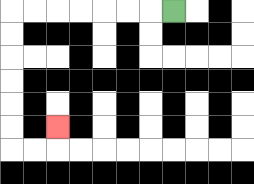{'start': '[7, 0]', 'end': '[2, 5]', 'path_directions': 'L,L,L,L,L,L,L,D,D,D,D,D,D,R,R,U', 'path_coordinates': '[[7, 0], [6, 0], [5, 0], [4, 0], [3, 0], [2, 0], [1, 0], [0, 0], [0, 1], [0, 2], [0, 3], [0, 4], [0, 5], [0, 6], [1, 6], [2, 6], [2, 5]]'}